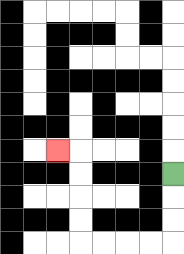{'start': '[7, 7]', 'end': '[2, 6]', 'path_directions': 'D,D,D,L,L,L,L,U,U,U,U,L', 'path_coordinates': '[[7, 7], [7, 8], [7, 9], [7, 10], [6, 10], [5, 10], [4, 10], [3, 10], [3, 9], [3, 8], [3, 7], [3, 6], [2, 6]]'}